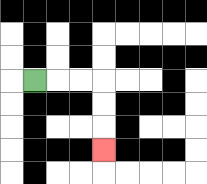{'start': '[1, 3]', 'end': '[4, 6]', 'path_directions': 'R,R,R,D,D,D', 'path_coordinates': '[[1, 3], [2, 3], [3, 3], [4, 3], [4, 4], [4, 5], [4, 6]]'}